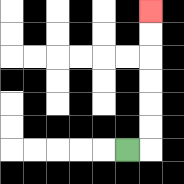{'start': '[5, 6]', 'end': '[6, 0]', 'path_directions': 'R,U,U,U,U,U,U', 'path_coordinates': '[[5, 6], [6, 6], [6, 5], [6, 4], [6, 3], [6, 2], [6, 1], [6, 0]]'}